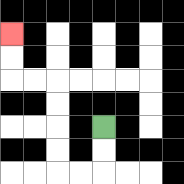{'start': '[4, 5]', 'end': '[0, 1]', 'path_directions': 'D,D,L,L,U,U,U,U,L,L,U,U', 'path_coordinates': '[[4, 5], [4, 6], [4, 7], [3, 7], [2, 7], [2, 6], [2, 5], [2, 4], [2, 3], [1, 3], [0, 3], [0, 2], [0, 1]]'}